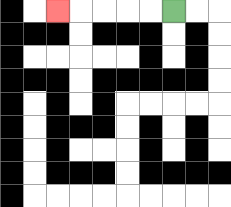{'start': '[7, 0]', 'end': '[2, 0]', 'path_directions': 'L,L,L,L,L', 'path_coordinates': '[[7, 0], [6, 0], [5, 0], [4, 0], [3, 0], [2, 0]]'}